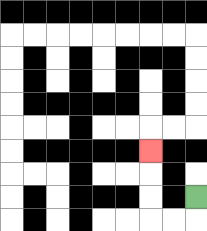{'start': '[8, 8]', 'end': '[6, 6]', 'path_directions': 'D,L,L,U,U,U', 'path_coordinates': '[[8, 8], [8, 9], [7, 9], [6, 9], [6, 8], [6, 7], [6, 6]]'}